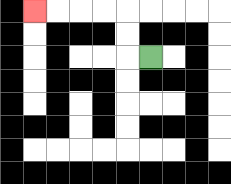{'start': '[6, 2]', 'end': '[1, 0]', 'path_directions': 'L,U,U,L,L,L,L', 'path_coordinates': '[[6, 2], [5, 2], [5, 1], [5, 0], [4, 0], [3, 0], [2, 0], [1, 0]]'}